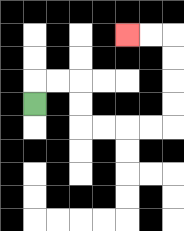{'start': '[1, 4]', 'end': '[5, 1]', 'path_directions': 'U,R,R,D,D,R,R,R,R,U,U,U,U,L,L', 'path_coordinates': '[[1, 4], [1, 3], [2, 3], [3, 3], [3, 4], [3, 5], [4, 5], [5, 5], [6, 5], [7, 5], [7, 4], [7, 3], [7, 2], [7, 1], [6, 1], [5, 1]]'}